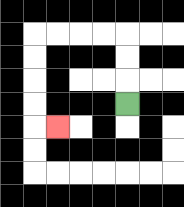{'start': '[5, 4]', 'end': '[2, 5]', 'path_directions': 'U,U,U,L,L,L,L,D,D,D,D,R', 'path_coordinates': '[[5, 4], [5, 3], [5, 2], [5, 1], [4, 1], [3, 1], [2, 1], [1, 1], [1, 2], [1, 3], [1, 4], [1, 5], [2, 5]]'}